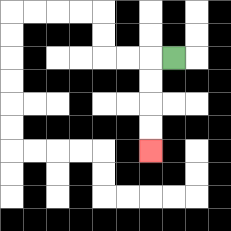{'start': '[7, 2]', 'end': '[6, 6]', 'path_directions': 'L,D,D,D,D', 'path_coordinates': '[[7, 2], [6, 2], [6, 3], [6, 4], [6, 5], [6, 6]]'}